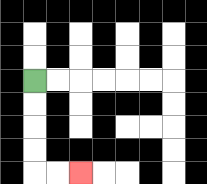{'start': '[1, 3]', 'end': '[3, 7]', 'path_directions': 'D,D,D,D,R,R', 'path_coordinates': '[[1, 3], [1, 4], [1, 5], [1, 6], [1, 7], [2, 7], [3, 7]]'}